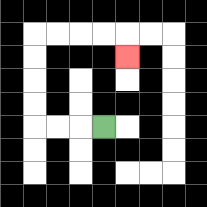{'start': '[4, 5]', 'end': '[5, 2]', 'path_directions': 'L,L,L,U,U,U,U,R,R,R,R,D', 'path_coordinates': '[[4, 5], [3, 5], [2, 5], [1, 5], [1, 4], [1, 3], [1, 2], [1, 1], [2, 1], [3, 1], [4, 1], [5, 1], [5, 2]]'}